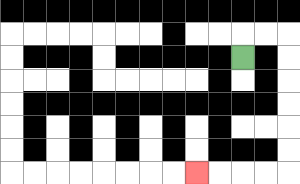{'start': '[10, 2]', 'end': '[8, 7]', 'path_directions': 'U,R,R,D,D,D,D,D,D,L,L,L,L', 'path_coordinates': '[[10, 2], [10, 1], [11, 1], [12, 1], [12, 2], [12, 3], [12, 4], [12, 5], [12, 6], [12, 7], [11, 7], [10, 7], [9, 7], [8, 7]]'}